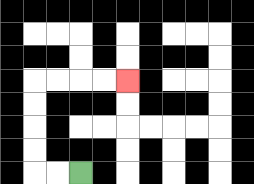{'start': '[3, 7]', 'end': '[5, 3]', 'path_directions': 'L,L,U,U,U,U,R,R,R,R', 'path_coordinates': '[[3, 7], [2, 7], [1, 7], [1, 6], [1, 5], [1, 4], [1, 3], [2, 3], [3, 3], [4, 3], [5, 3]]'}